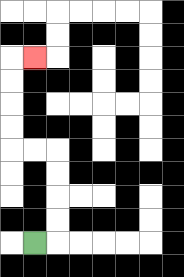{'start': '[1, 10]', 'end': '[1, 2]', 'path_directions': 'R,U,U,U,U,L,L,U,U,U,U,R', 'path_coordinates': '[[1, 10], [2, 10], [2, 9], [2, 8], [2, 7], [2, 6], [1, 6], [0, 6], [0, 5], [0, 4], [0, 3], [0, 2], [1, 2]]'}